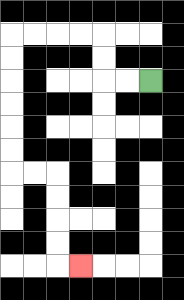{'start': '[6, 3]', 'end': '[3, 11]', 'path_directions': 'L,L,U,U,L,L,L,L,D,D,D,D,D,D,R,R,D,D,D,D,R', 'path_coordinates': '[[6, 3], [5, 3], [4, 3], [4, 2], [4, 1], [3, 1], [2, 1], [1, 1], [0, 1], [0, 2], [0, 3], [0, 4], [0, 5], [0, 6], [0, 7], [1, 7], [2, 7], [2, 8], [2, 9], [2, 10], [2, 11], [3, 11]]'}